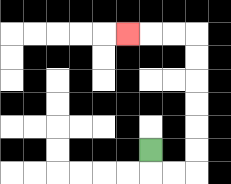{'start': '[6, 6]', 'end': '[5, 1]', 'path_directions': 'D,R,R,U,U,U,U,U,U,L,L,L', 'path_coordinates': '[[6, 6], [6, 7], [7, 7], [8, 7], [8, 6], [8, 5], [8, 4], [8, 3], [8, 2], [8, 1], [7, 1], [6, 1], [5, 1]]'}